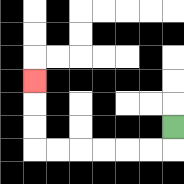{'start': '[7, 5]', 'end': '[1, 3]', 'path_directions': 'D,L,L,L,L,L,L,U,U,U', 'path_coordinates': '[[7, 5], [7, 6], [6, 6], [5, 6], [4, 6], [3, 6], [2, 6], [1, 6], [1, 5], [1, 4], [1, 3]]'}